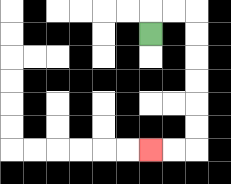{'start': '[6, 1]', 'end': '[6, 6]', 'path_directions': 'U,R,R,D,D,D,D,D,D,L,L', 'path_coordinates': '[[6, 1], [6, 0], [7, 0], [8, 0], [8, 1], [8, 2], [8, 3], [8, 4], [8, 5], [8, 6], [7, 6], [6, 6]]'}